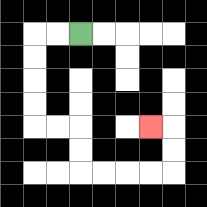{'start': '[3, 1]', 'end': '[6, 5]', 'path_directions': 'L,L,D,D,D,D,R,R,D,D,R,R,R,R,U,U,L', 'path_coordinates': '[[3, 1], [2, 1], [1, 1], [1, 2], [1, 3], [1, 4], [1, 5], [2, 5], [3, 5], [3, 6], [3, 7], [4, 7], [5, 7], [6, 7], [7, 7], [7, 6], [7, 5], [6, 5]]'}